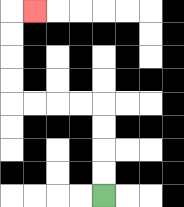{'start': '[4, 8]', 'end': '[1, 0]', 'path_directions': 'U,U,U,U,L,L,L,L,U,U,U,U,R', 'path_coordinates': '[[4, 8], [4, 7], [4, 6], [4, 5], [4, 4], [3, 4], [2, 4], [1, 4], [0, 4], [0, 3], [0, 2], [0, 1], [0, 0], [1, 0]]'}